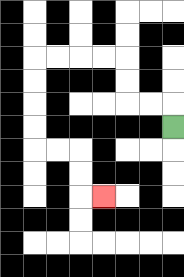{'start': '[7, 5]', 'end': '[4, 8]', 'path_directions': 'U,L,L,U,U,L,L,L,L,D,D,D,D,R,R,D,D,R', 'path_coordinates': '[[7, 5], [7, 4], [6, 4], [5, 4], [5, 3], [5, 2], [4, 2], [3, 2], [2, 2], [1, 2], [1, 3], [1, 4], [1, 5], [1, 6], [2, 6], [3, 6], [3, 7], [3, 8], [4, 8]]'}